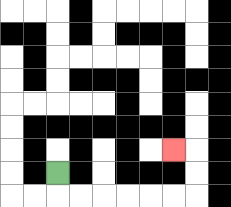{'start': '[2, 7]', 'end': '[7, 6]', 'path_directions': 'D,R,R,R,R,R,R,U,U,L', 'path_coordinates': '[[2, 7], [2, 8], [3, 8], [4, 8], [5, 8], [6, 8], [7, 8], [8, 8], [8, 7], [8, 6], [7, 6]]'}